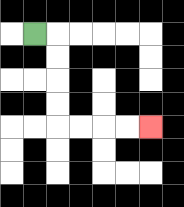{'start': '[1, 1]', 'end': '[6, 5]', 'path_directions': 'R,D,D,D,D,R,R,R,R', 'path_coordinates': '[[1, 1], [2, 1], [2, 2], [2, 3], [2, 4], [2, 5], [3, 5], [4, 5], [5, 5], [6, 5]]'}